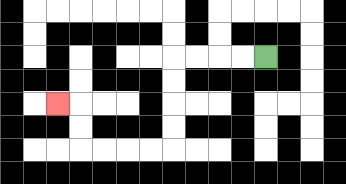{'start': '[11, 2]', 'end': '[2, 4]', 'path_directions': 'L,L,L,L,D,D,D,D,L,L,L,L,U,U,L', 'path_coordinates': '[[11, 2], [10, 2], [9, 2], [8, 2], [7, 2], [7, 3], [7, 4], [7, 5], [7, 6], [6, 6], [5, 6], [4, 6], [3, 6], [3, 5], [3, 4], [2, 4]]'}